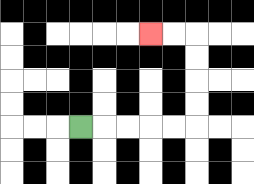{'start': '[3, 5]', 'end': '[6, 1]', 'path_directions': 'R,R,R,R,R,U,U,U,U,L,L', 'path_coordinates': '[[3, 5], [4, 5], [5, 5], [6, 5], [7, 5], [8, 5], [8, 4], [8, 3], [8, 2], [8, 1], [7, 1], [6, 1]]'}